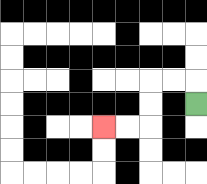{'start': '[8, 4]', 'end': '[4, 5]', 'path_directions': 'U,L,L,D,D,L,L', 'path_coordinates': '[[8, 4], [8, 3], [7, 3], [6, 3], [6, 4], [6, 5], [5, 5], [4, 5]]'}